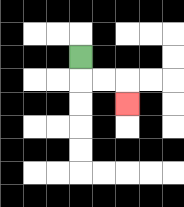{'start': '[3, 2]', 'end': '[5, 4]', 'path_directions': 'D,R,R,D', 'path_coordinates': '[[3, 2], [3, 3], [4, 3], [5, 3], [5, 4]]'}